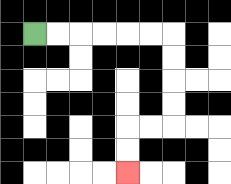{'start': '[1, 1]', 'end': '[5, 7]', 'path_directions': 'R,R,R,R,R,R,D,D,D,D,L,L,D,D', 'path_coordinates': '[[1, 1], [2, 1], [3, 1], [4, 1], [5, 1], [6, 1], [7, 1], [7, 2], [7, 3], [7, 4], [7, 5], [6, 5], [5, 5], [5, 6], [5, 7]]'}